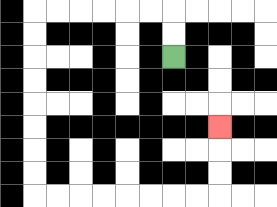{'start': '[7, 2]', 'end': '[9, 5]', 'path_directions': 'U,U,L,L,L,L,L,L,D,D,D,D,D,D,D,D,R,R,R,R,R,R,R,R,U,U,U', 'path_coordinates': '[[7, 2], [7, 1], [7, 0], [6, 0], [5, 0], [4, 0], [3, 0], [2, 0], [1, 0], [1, 1], [1, 2], [1, 3], [1, 4], [1, 5], [1, 6], [1, 7], [1, 8], [2, 8], [3, 8], [4, 8], [5, 8], [6, 8], [7, 8], [8, 8], [9, 8], [9, 7], [9, 6], [9, 5]]'}